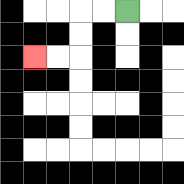{'start': '[5, 0]', 'end': '[1, 2]', 'path_directions': 'L,L,D,D,L,L', 'path_coordinates': '[[5, 0], [4, 0], [3, 0], [3, 1], [3, 2], [2, 2], [1, 2]]'}